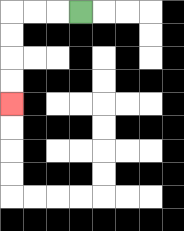{'start': '[3, 0]', 'end': '[0, 4]', 'path_directions': 'L,L,L,D,D,D,D', 'path_coordinates': '[[3, 0], [2, 0], [1, 0], [0, 0], [0, 1], [0, 2], [0, 3], [0, 4]]'}